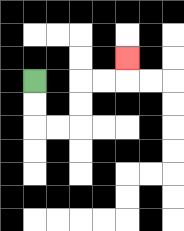{'start': '[1, 3]', 'end': '[5, 2]', 'path_directions': 'D,D,R,R,U,U,R,R,U', 'path_coordinates': '[[1, 3], [1, 4], [1, 5], [2, 5], [3, 5], [3, 4], [3, 3], [4, 3], [5, 3], [5, 2]]'}